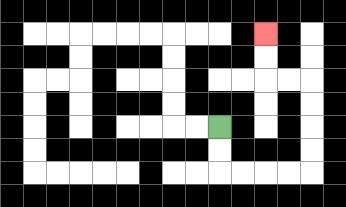{'start': '[9, 5]', 'end': '[11, 1]', 'path_directions': 'D,D,R,R,R,R,U,U,U,U,L,L,U,U', 'path_coordinates': '[[9, 5], [9, 6], [9, 7], [10, 7], [11, 7], [12, 7], [13, 7], [13, 6], [13, 5], [13, 4], [13, 3], [12, 3], [11, 3], [11, 2], [11, 1]]'}